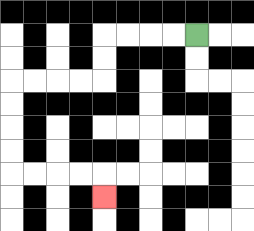{'start': '[8, 1]', 'end': '[4, 8]', 'path_directions': 'L,L,L,L,D,D,L,L,L,L,D,D,D,D,R,R,R,R,D', 'path_coordinates': '[[8, 1], [7, 1], [6, 1], [5, 1], [4, 1], [4, 2], [4, 3], [3, 3], [2, 3], [1, 3], [0, 3], [0, 4], [0, 5], [0, 6], [0, 7], [1, 7], [2, 7], [3, 7], [4, 7], [4, 8]]'}